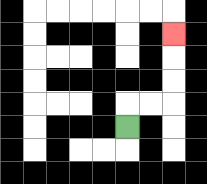{'start': '[5, 5]', 'end': '[7, 1]', 'path_directions': 'U,R,R,U,U,U', 'path_coordinates': '[[5, 5], [5, 4], [6, 4], [7, 4], [7, 3], [7, 2], [7, 1]]'}